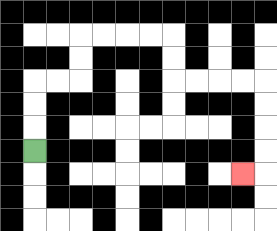{'start': '[1, 6]', 'end': '[10, 7]', 'path_directions': 'U,U,U,R,R,U,U,R,R,R,R,D,D,R,R,R,R,D,D,D,D,L', 'path_coordinates': '[[1, 6], [1, 5], [1, 4], [1, 3], [2, 3], [3, 3], [3, 2], [3, 1], [4, 1], [5, 1], [6, 1], [7, 1], [7, 2], [7, 3], [8, 3], [9, 3], [10, 3], [11, 3], [11, 4], [11, 5], [11, 6], [11, 7], [10, 7]]'}